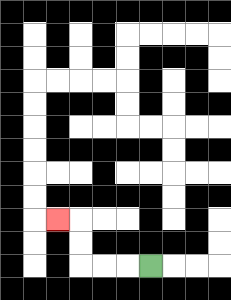{'start': '[6, 11]', 'end': '[2, 9]', 'path_directions': 'L,L,L,U,U,L', 'path_coordinates': '[[6, 11], [5, 11], [4, 11], [3, 11], [3, 10], [3, 9], [2, 9]]'}